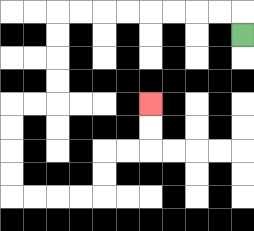{'start': '[10, 1]', 'end': '[6, 4]', 'path_directions': 'U,L,L,L,L,L,L,L,L,D,D,D,D,L,L,D,D,D,D,R,R,R,R,U,U,R,R,U,U', 'path_coordinates': '[[10, 1], [10, 0], [9, 0], [8, 0], [7, 0], [6, 0], [5, 0], [4, 0], [3, 0], [2, 0], [2, 1], [2, 2], [2, 3], [2, 4], [1, 4], [0, 4], [0, 5], [0, 6], [0, 7], [0, 8], [1, 8], [2, 8], [3, 8], [4, 8], [4, 7], [4, 6], [5, 6], [6, 6], [6, 5], [6, 4]]'}